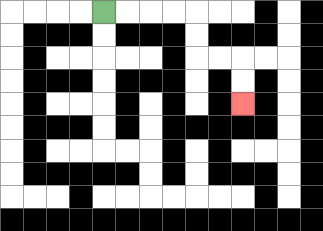{'start': '[4, 0]', 'end': '[10, 4]', 'path_directions': 'R,R,R,R,D,D,R,R,D,D', 'path_coordinates': '[[4, 0], [5, 0], [6, 0], [7, 0], [8, 0], [8, 1], [8, 2], [9, 2], [10, 2], [10, 3], [10, 4]]'}